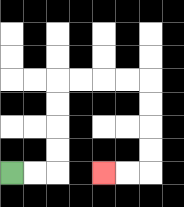{'start': '[0, 7]', 'end': '[4, 7]', 'path_directions': 'R,R,U,U,U,U,R,R,R,R,D,D,D,D,L,L', 'path_coordinates': '[[0, 7], [1, 7], [2, 7], [2, 6], [2, 5], [2, 4], [2, 3], [3, 3], [4, 3], [5, 3], [6, 3], [6, 4], [6, 5], [6, 6], [6, 7], [5, 7], [4, 7]]'}